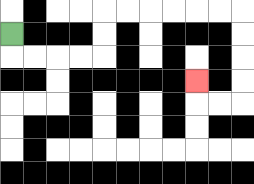{'start': '[0, 1]', 'end': '[8, 3]', 'path_directions': 'D,R,R,R,R,U,U,R,R,R,R,R,R,D,D,D,D,L,L,U', 'path_coordinates': '[[0, 1], [0, 2], [1, 2], [2, 2], [3, 2], [4, 2], [4, 1], [4, 0], [5, 0], [6, 0], [7, 0], [8, 0], [9, 0], [10, 0], [10, 1], [10, 2], [10, 3], [10, 4], [9, 4], [8, 4], [8, 3]]'}